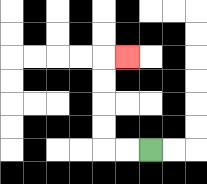{'start': '[6, 6]', 'end': '[5, 2]', 'path_directions': 'L,L,U,U,U,U,R', 'path_coordinates': '[[6, 6], [5, 6], [4, 6], [4, 5], [4, 4], [4, 3], [4, 2], [5, 2]]'}